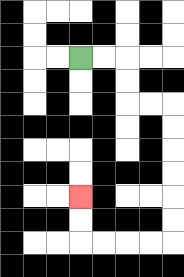{'start': '[3, 2]', 'end': '[3, 8]', 'path_directions': 'R,R,D,D,R,R,D,D,D,D,D,D,L,L,L,L,U,U', 'path_coordinates': '[[3, 2], [4, 2], [5, 2], [5, 3], [5, 4], [6, 4], [7, 4], [7, 5], [7, 6], [7, 7], [7, 8], [7, 9], [7, 10], [6, 10], [5, 10], [4, 10], [3, 10], [3, 9], [3, 8]]'}